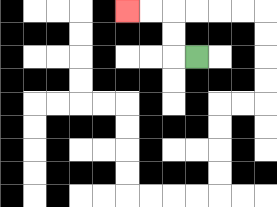{'start': '[8, 2]', 'end': '[5, 0]', 'path_directions': 'L,U,U,L,L', 'path_coordinates': '[[8, 2], [7, 2], [7, 1], [7, 0], [6, 0], [5, 0]]'}